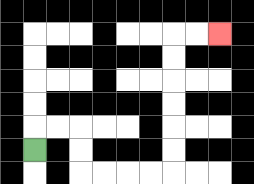{'start': '[1, 6]', 'end': '[9, 1]', 'path_directions': 'U,R,R,D,D,R,R,R,R,U,U,U,U,U,U,R,R', 'path_coordinates': '[[1, 6], [1, 5], [2, 5], [3, 5], [3, 6], [3, 7], [4, 7], [5, 7], [6, 7], [7, 7], [7, 6], [7, 5], [7, 4], [7, 3], [7, 2], [7, 1], [8, 1], [9, 1]]'}